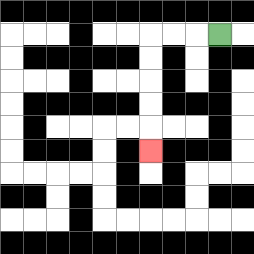{'start': '[9, 1]', 'end': '[6, 6]', 'path_directions': 'L,L,L,D,D,D,D,D', 'path_coordinates': '[[9, 1], [8, 1], [7, 1], [6, 1], [6, 2], [6, 3], [6, 4], [6, 5], [6, 6]]'}